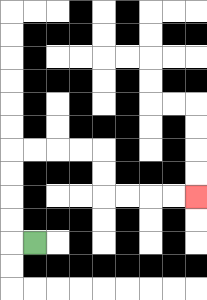{'start': '[1, 10]', 'end': '[8, 8]', 'path_directions': 'L,U,U,U,U,R,R,R,R,D,D,R,R,R,R', 'path_coordinates': '[[1, 10], [0, 10], [0, 9], [0, 8], [0, 7], [0, 6], [1, 6], [2, 6], [3, 6], [4, 6], [4, 7], [4, 8], [5, 8], [6, 8], [7, 8], [8, 8]]'}